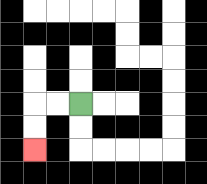{'start': '[3, 4]', 'end': '[1, 6]', 'path_directions': 'L,L,D,D', 'path_coordinates': '[[3, 4], [2, 4], [1, 4], [1, 5], [1, 6]]'}